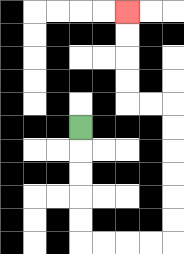{'start': '[3, 5]', 'end': '[5, 0]', 'path_directions': 'D,D,D,D,D,R,R,R,R,U,U,U,U,U,U,L,L,U,U,U,U', 'path_coordinates': '[[3, 5], [3, 6], [3, 7], [3, 8], [3, 9], [3, 10], [4, 10], [5, 10], [6, 10], [7, 10], [7, 9], [7, 8], [7, 7], [7, 6], [7, 5], [7, 4], [6, 4], [5, 4], [5, 3], [5, 2], [5, 1], [5, 0]]'}